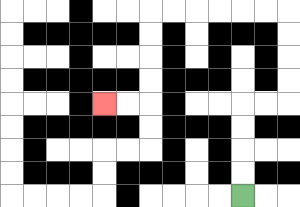{'start': '[10, 8]', 'end': '[4, 4]', 'path_directions': 'U,U,U,U,R,R,U,U,U,U,L,L,L,L,L,L,D,D,D,D,L,L', 'path_coordinates': '[[10, 8], [10, 7], [10, 6], [10, 5], [10, 4], [11, 4], [12, 4], [12, 3], [12, 2], [12, 1], [12, 0], [11, 0], [10, 0], [9, 0], [8, 0], [7, 0], [6, 0], [6, 1], [6, 2], [6, 3], [6, 4], [5, 4], [4, 4]]'}